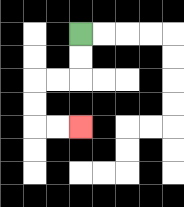{'start': '[3, 1]', 'end': '[3, 5]', 'path_directions': 'D,D,L,L,D,D,R,R', 'path_coordinates': '[[3, 1], [3, 2], [3, 3], [2, 3], [1, 3], [1, 4], [1, 5], [2, 5], [3, 5]]'}